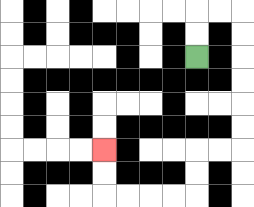{'start': '[8, 2]', 'end': '[4, 6]', 'path_directions': 'U,U,R,R,D,D,D,D,D,D,L,L,D,D,L,L,L,L,U,U', 'path_coordinates': '[[8, 2], [8, 1], [8, 0], [9, 0], [10, 0], [10, 1], [10, 2], [10, 3], [10, 4], [10, 5], [10, 6], [9, 6], [8, 6], [8, 7], [8, 8], [7, 8], [6, 8], [5, 8], [4, 8], [4, 7], [4, 6]]'}